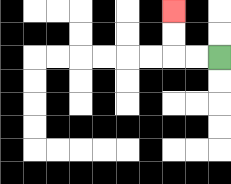{'start': '[9, 2]', 'end': '[7, 0]', 'path_directions': 'L,L,U,U', 'path_coordinates': '[[9, 2], [8, 2], [7, 2], [7, 1], [7, 0]]'}